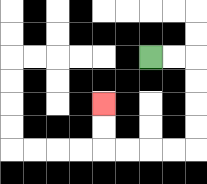{'start': '[6, 2]', 'end': '[4, 4]', 'path_directions': 'R,R,D,D,D,D,L,L,L,L,U,U', 'path_coordinates': '[[6, 2], [7, 2], [8, 2], [8, 3], [8, 4], [8, 5], [8, 6], [7, 6], [6, 6], [5, 6], [4, 6], [4, 5], [4, 4]]'}